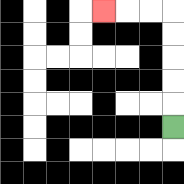{'start': '[7, 5]', 'end': '[4, 0]', 'path_directions': 'U,U,U,U,U,L,L,L', 'path_coordinates': '[[7, 5], [7, 4], [7, 3], [7, 2], [7, 1], [7, 0], [6, 0], [5, 0], [4, 0]]'}